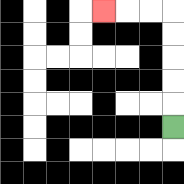{'start': '[7, 5]', 'end': '[4, 0]', 'path_directions': 'U,U,U,U,U,L,L,L', 'path_coordinates': '[[7, 5], [7, 4], [7, 3], [7, 2], [7, 1], [7, 0], [6, 0], [5, 0], [4, 0]]'}